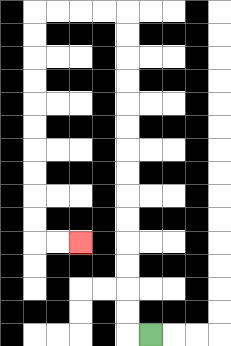{'start': '[6, 14]', 'end': '[3, 10]', 'path_directions': 'L,U,U,U,U,U,U,U,U,U,U,U,U,U,U,L,L,L,L,D,D,D,D,D,D,D,D,D,D,R,R', 'path_coordinates': '[[6, 14], [5, 14], [5, 13], [5, 12], [5, 11], [5, 10], [5, 9], [5, 8], [5, 7], [5, 6], [5, 5], [5, 4], [5, 3], [5, 2], [5, 1], [5, 0], [4, 0], [3, 0], [2, 0], [1, 0], [1, 1], [1, 2], [1, 3], [1, 4], [1, 5], [1, 6], [1, 7], [1, 8], [1, 9], [1, 10], [2, 10], [3, 10]]'}